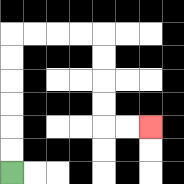{'start': '[0, 7]', 'end': '[6, 5]', 'path_directions': 'U,U,U,U,U,U,R,R,R,R,D,D,D,D,R,R', 'path_coordinates': '[[0, 7], [0, 6], [0, 5], [0, 4], [0, 3], [0, 2], [0, 1], [1, 1], [2, 1], [3, 1], [4, 1], [4, 2], [4, 3], [4, 4], [4, 5], [5, 5], [6, 5]]'}